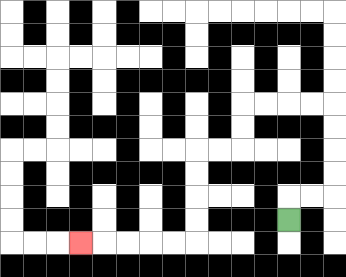{'start': '[12, 9]', 'end': '[3, 10]', 'path_directions': 'U,R,R,U,U,U,U,L,L,L,L,D,D,L,L,D,D,D,D,L,L,L,L,L', 'path_coordinates': '[[12, 9], [12, 8], [13, 8], [14, 8], [14, 7], [14, 6], [14, 5], [14, 4], [13, 4], [12, 4], [11, 4], [10, 4], [10, 5], [10, 6], [9, 6], [8, 6], [8, 7], [8, 8], [8, 9], [8, 10], [7, 10], [6, 10], [5, 10], [4, 10], [3, 10]]'}